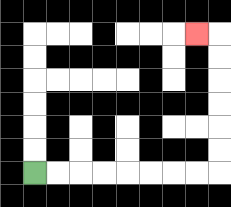{'start': '[1, 7]', 'end': '[8, 1]', 'path_directions': 'R,R,R,R,R,R,R,R,U,U,U,U,U,U,L', 'path_coordinates': '[[1, 7], [2, 7], [3, 7], [4, 7], [5, 7], [6, 7], [7, 7], [8, 7], [9, 7], [9, 6], [9, 5], [9, 4], [9, 3], [9, 2], [9, 1], [8, 1]]'}